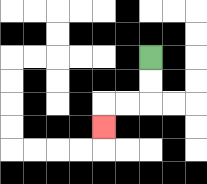{'start': '[6, 2]', 'end': '[4, 5]', 'path_directions': 'D,D,L,L,D', 'path_coordinates': '[[6, 2], [6, 3], [6, 4], [5, 4], [4, 4], [4, 5]]'}